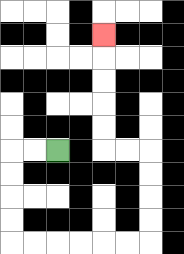{'start': '[2, 6]', 'end': '[4, 1]', 'path_directions': 'L,L,D,D,D,D,R,R,R,R,R,R,U,U,U,U,L,L,U,U,U,U,U', 'path_coordinates': '[[2, 6], [1, 6], [0, 6], [0, 7], [0, 8], [0, 9], [0, 10], [1, 10], [2, 10], [3, 10], [4, 10], [5, 10], [6, 10], [6, 9], [6, 8], [6, 7], [6, 6], [5, 6], [4, 6], [4, 5], [4, 4], [4, 3], [4, 2], [4, 1]]'}